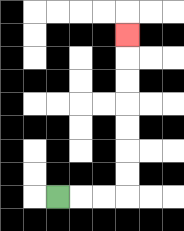{'start': '[2, 8]', 'end': '[5, 1]', 'path_directions': 'R,R,R,U,U,U,U,U,U,U', 'path_coordinates': '[[2, 8], [3, 8], [4, 8], [5, 8], [5, 7], [5, 6], [5, 5], [5, 4], [5, 3], [5, 2], [5, 1]]'}